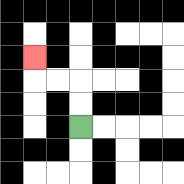{'start': '[3, 5]', 'end': '[1, 2]', 'path_directions': 'U,U,L,L,U', 'path_coordinates': '[[3, 5], [3, 4], [3, 3], [2, 3], [1, 3], [1, 2]]'}